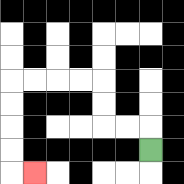{'start': '[6, 6]', 'end': '[1, 7]', 'path_directions': 'U,L,L,U,U,L,L,L,L,D,D,D,D,R', 'path_coordinates': '[[6, 6], [6, 5], [5, 5], [4, 5], [4, 4], [4, 3], [3, 3], [2, 3], [1, 3], [0, 3], [0, 4], [0, 5], [0, 6], [0, 7], [1, 7]]'}